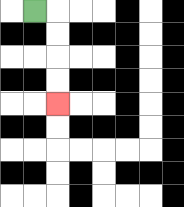{'start': '[1, 0]', 'end': '[2, 4]', 'path_directions': 'R,D,D,D,D', 'path_coordinates': '[[1, 0], [2, 0], [2, 1], [2, 2], [2, 3], [2, 4]]'}